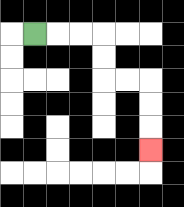{'start': '[1, 1]', 'end': '[6, 6]', 'path_directions': 'R,R,R,D,D,R,R,D,D,D', 'path_coordinates': '[[1, 1], [2, 1], [3, 1], [4, 1], [4, 2], [4, 3], [5, 3], [6, 3], [6, 4], [6, 5], [6, 6]]'}